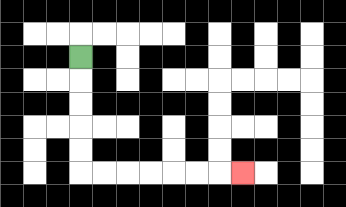{'start': '[3, 2]', 'end': '[10, 7]', 'path_directions': 'D,D,D,D,D,R,R,R,R,R,R,R', 'path_coordinates': '[[3, 2], [3, 3], [3, 4], [3, 5], [3, 6], [3, 7], [4, 7], [5, 7], [6, 7], [7, 7], [8, 7], [9, 7], [10, 7]]'}